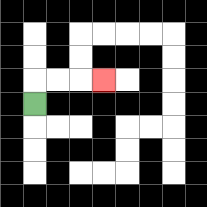{'start': '[1, 4]', 'end': '[4, 3]', 'path_directions': 'U,R,R,R', 'path_coordinates': '[[1, 4], [1, 3], [2, 3], [3, 3], [4, 3]]'}